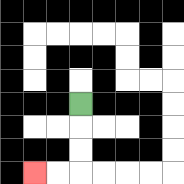{'start': '[3, 4]', 'end': '[1, 7]', 'path_directions': 'D,D,D,L,L', 'path_coordinates': '[[3, 4], [3, 5], [3, 6], [3, 7], [2, 7], [1, 7]]'}